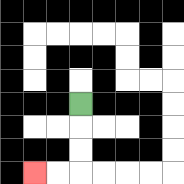{'start': '[3, 4]', 'end': '[1, 7]', 'path_directions': 'D,D,D,L,L', 'path_coordinates': '[[3, 4], [3, 5], [3, 6], [3, 7], [2, 7], [1, 7]]'}